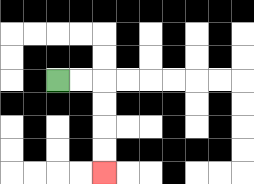{'start': '[2, 3]', 'end': '[4, 7]', 'path_directions': 'R,R,D,D,D,D', 'path_coordinates': '[[2, 3], [3, 3], [4, 3], [4, 4], [4, 5], [4, 6], [4, 7]]'}